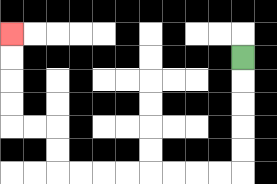{'start': '[10, 2]', 'end': '[0, 1]', 'path_directions': 'D,D,D,D,D,L,L,L,L,L,L,L,L,U,U,L,L,U,U,U,U', 'path_coordinates': '[[10, 2], [10, 3], [10, 4], [10, 5], [10, 6], [10, 7], [9, 7], [8, 7], [7, 7], [6, 7], [5, 7], [4, 7], [3, 7], [2, 7], [2, 6], [2, 5], [1, 5], [0, 5], [0, 4], [0, 3], [0, 2], [0, 1]]'}